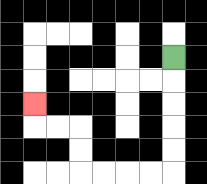{'start': '[7, 2]', 'end': '[1, 4]', 'path_directions': 'D,D,D,D,D,L,L,L,L,U,U,L,L,U', 'path_coordinates': '[[7, 2], [7, 3], [7, 4], [7, 5], [7, 6], [7, 7], [6, 7], [5, 7], [4, 7], [3, 7], [3, 6], [3, 5], [2, 5], [1, 5], [1, 4]]'}